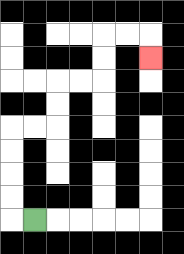{'start': '[1, 9]', 'end': '[6, 2]', 'path_directions': 'L,U,U,U,U,R,R,U,U,R,R,U,U,R,R,D', 'path_coordinates': '[[1, 9], [0, 9], [0, 8], [0, 7], [0, 6], [0, 5], [1, 5], [2, 5], [2, 4], [2, 3], [3, 3], [4, 3], [4, 2], [4, 1], [5, 1], [6, 1], [6, 2]]'}